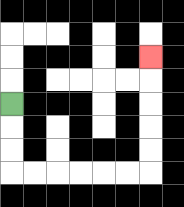{'start': '[0, 4]', 'end': '[6, 2]', 'path_directions': 'D,D,D,R,R,R,R,R,R,U,U,U,U,U', 'path_coordinates': '[[0, 4], [0, 5], [0, 6], [0, 7], [1, 7], [2, 7], [3, 7], [4, 7], [5, 7], [6, 7], [6, 6], [6, 5], [6, 4], [6, 3], [6, 2]]'}